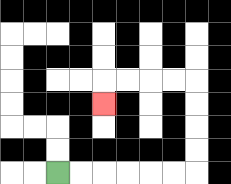{'start': '[2, 7]', 'end': '[4, 4]', 'path_directions': 'R,R,R,R,R,R,U,U,U,U,L,L,L,L,D', 'path_coordinates': '[[2, 7], [3, 7], [4, 7], [5, 7], [6, 7], [7, 7], [8, 7], [8, 6], [8, 5], [8, 4], [8, 3], [7, 3], [6, 3], [5, 3], [4, 3], [4, 4]]'}